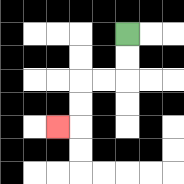{'start': '[5, 1]', 'end': '[2, 5]', 'path_directions': 'D,D,L,L,D,D,L', 'path_coordinates': '[[5, 1], [5, 2], [5, 3], [4, 3], [3, 3], [3, 4], [3, 5], [2, 5]]'}